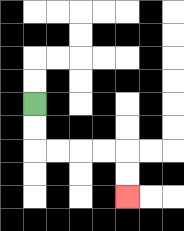{'start': '[1, 4]', 'end': '[5, 8]', 'path_directions': 'D,D,R,R,R,R,D,D', 'path_coordinates': '[[1, 4], [1, 5], [1, 6], [2, 6], [3, 6], [4, 6], [5, 6], [5, 7], [5, 8]]'}